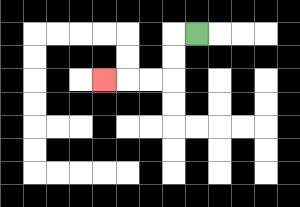{'start': '[8, 1]', 'end': '[4, 3]', 'path_directions': 'L,D,D,L,L,L', 'path_coordinates': '[[8, 1], [7, 1], [7, 2], [7, 3], [6, 3], [5, 3], [4, 3]]'}